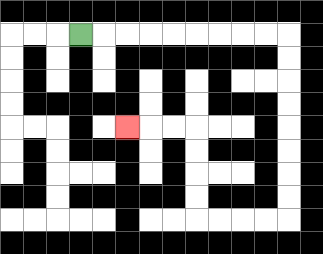{'start': '[3, 1]', 'end': '[5, 5]', 'path_directions': 'R,R,R,R,R,R,R,R,R,D,D,D,D,D,D,D,D,L,L,L,L,U,U,U,U,L,L,L', 'path_coordinates': '[[3, 1], [4, 1], [5, 1], [6, 1], [7, 1], [8, 1], [9, 1], [10, 1], [11, 1], [12, 1], [12, 2], [12, 3], [12, 4], [12, 5], [12, 6], [12, 7], [12, 8], [12, 9], [11, 9], [10, 9], [9, 9], [8, 9], [8, 8], [8, 7], [8, 6], [8, 5], [7, 5], [6, 5], [5, 5]]'}